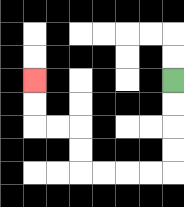{'start': '[7, 3]', 'end': '[1, 3]', 'path_directions': 'D,D,D,D,L,L,L,L,U,U,L,L,U,U', 'path_coordinates': '[[7, 3], [7, 4], [7, 5], [7, 6], [7, 7], [6, 7], [5, 7], [4, 7], [3, 7], [3, 6], [3, 5], [2, 5], [1, 5], [1, 4], [1, 3]]'}